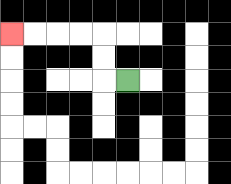{'start': '[5, 3]', 'end': '[0, 1]', 'path_directions': 'L,U,U,L,L,L,L', 'path_coordinates': '[[5, 3], [4, 3], [4, 2], [4, 1], [3, 1], [2, 1], [1, 1], [0, 1]]'}